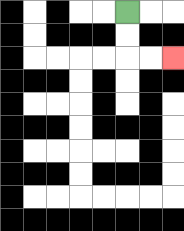{'start': '[5, 0]', 'end': '[7, 2]', 'path_directions': 'D,D,R,R', 'path_coordinates': '[[5, 0], [5, 1], [5, 2], [6, 2], [7, 2]]'}